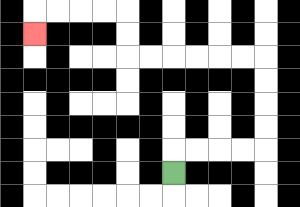{'start': '[7, 7]', 'end': '[1, 1]', 'path_directions': 'U,R,R,R,R,U,U,U,U,L,L,L,L,L,L,U,U,L,L,L,L,D', 'path_coordinates': '[[7, 7], [7, 6], [8, 6], [9, 6], [10, 6], [11, 6], [11, 5], [11, 4], [11, 3], [11, 2], [10, 2], [9, 2], [8, 2], [7, 2], [6, 2], [5, 2], [5, 1], [5, 0], [4, 0], [3, 0], [2, 0], [1, 0], [1, 1]]'}